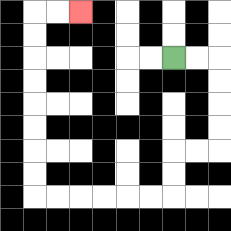{'start': '[7, 2]', 'end': '[3, 0]', 'path_directions': 'R,R,D,D,D,D,L,L,D,D,L,L,L,L,L,L,U,U,U,U,U,U,U,U,R,R', 'path_coordinates': '[[7, 2], [8, 2], [9, 2], [9, 3], [9, 4], [9, 5], [9, 6], [8, 6], [7, 6], [7, 7], [7, 8], [6, 8], [5, 8], [4, 8], [3, 8], [2, 8], [1, 8], [1, 7], [1, 6], [1, 5], [1, 4], [1, 3], [1, 2], [1, 1], [1, 0], [2, 0], [3, 0]]'}